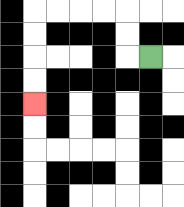{'start': '[6, 2]', 'end': '[1, 4]', 'path_directions': 'L,U,U,L,L,L,L,D,D,D,D', 'path_coordinates': '[[6, 2], [5, 2], [5, 1], [5, 0], [4, 0], [3, 0], [2, 0], [1, 0], [1, 1], [1, 2], [1, 3], [1, 4]]'}